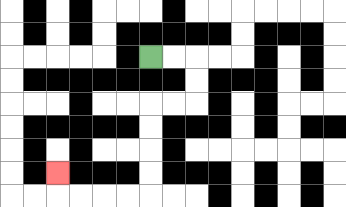{'start': '[6, 2]', 'end': '[2, 7]', 'path_directions': 'R,R,D,D,L,L,D,D,D,D,L,L,L,L,U', 'path_coordinates': '[[6, 2], [7, 2], [8, 2], [8, 3], [8, 4], [7, 4], [6, 4], [6, 5], [6, 6], [6, 7], [6, 8], [5, 8], [4, 8], [3, 8], [2, 8], [2, 7]]'}